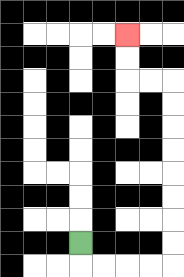{'start': '[3, 10]', 'end': '[5, 1]', 'path_directions': 'D,R,R,R,R,U,U,U,U,U,U,U,U,L,L,U,U', 'path_coordinates': '[[3, 10], [3, 11], [4, 11], [5, 11], [6, 11], [7, 11], [7, 10], [7, 9], [7, 8], [7, 7], [7, 6], [7, 5], [7, 4], [7, 3], [6, 3], [5, 3], [5, 2], [5, 1]]'}